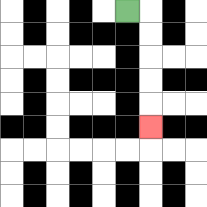{'start': '[5, 0]', 'end': '[6, 5]', 'path_directions': 'R,D,D,D,D,D', 'path_coordinates': '[[5, 0], [6, 0], [6, 1], [6, 2], [6, 3], [6, 4], [6, 5]]'}